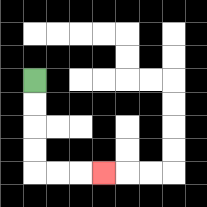{'start': '[1, 3]', 'end': '[4, 7]', 'path_directions': 'D,D,D,D,R,R,R', 'path_coordinates': '[[1, 3], [1, 4], [1, 5], [1, 6], [1, 7], [2, 7], [3, 7], [4, 7]]'}